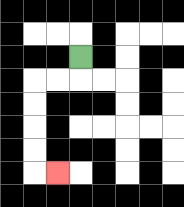{'start': '[3, 2]', 'end': '[2, 7]', 'path_directions': 'D,L,L,D,D,D,D,R', 'path_coordinates': '[[3, 2], [3, 3], [2, 3], [1, 3], [1, 4], [1, 5], [1, 6], [1, 7], [2, 7]]'}